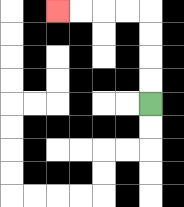{'start': '[6, 4]', 'end': '[2, 0]', 'path_directions': 'U,U,U,U,L,L,L,L', 'path_coordinates': '[[6, 4], [6, 3], [6, 2], [6, 1], [6, 0], [5, 0], [4, 0], [3, 0], [2, 0]]'}